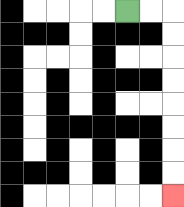{'start': '[5, 0]', 'end': '[7, 8]', 'path_directions': 'R,R,D,D,D,D,D,D,D,D', 'path_coordinates': '[[5, 0], [6, 0], [7, 0], [7, 1], [7, 2], [7, 3], [7, 4], [7, 5], [7, 6], [7, 7], [7, 8]]'}